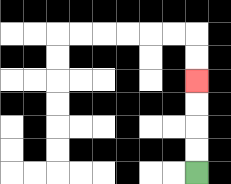{'start': '[8, 7]', 'end': '[8, 3]', 'path_directions': 'U,U,U,U', 'path_coordinates': '[[8, 7], [8, 6], [8, 5], [8, 4], [8, 3]]'}